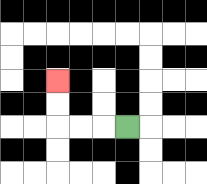{'start': '[5, 5]', 'end': '[2, 3]', 'path_directions': 'L,L,L,U,U', 'path_coordinates': '[[5, 5], [4, 5], [3, 5], [2, 5], [2, 4], [2, 3]]'}